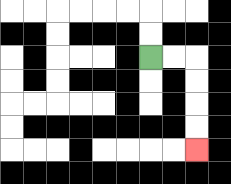{'start': '[6, 2]', 'end': '[8, 6]', 'path_directions': 'R,R,D,D,D,D', 'path_coordinates': '[[6, 2], [7, 2], [8, 2], [8, 3], [8, 4], [8, 5], [8, 6]]'}